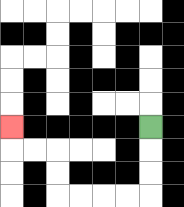{'start': '[6, 5]', 'end': '[0, 5]', 'path_directions': 'D,D,D,L,L,L,L,U,U,L,L,U', 'path_coordinates': '[[6, 5], [6, 6], [6, 7], [6, 8], [5, 8], [4, 8], [3, 8], [2, 8], [2, 7], [2, 6], [1, 6], [0, 6], [0, 5]]'}